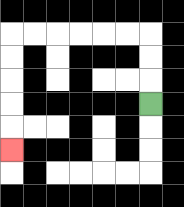{'start': '[6, 4]', 'end': '[0, 6]', 'path_directions': 'U,U,U,L,L,L,L,L,L,D,D,D,D,D', 'path_coordinates': '[[6, 4], [6, 3], [6, 2], [6, 1], [5, 1], [4, 1], [3, 1], [2, 1], [1, 1], [0, 1], [0, 2], [0, 3], [0, 4], [0, 5], [0, 6]]'}